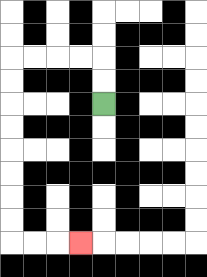{'start': '[4, 4]', 'end': '[3, 10]', 'path_directions': 'U,U,L,L,L,L,D,D,D,D,D,D,D,D,R,R,R', 'path_coordinates': '[[4, 4], [4, 3], [4, 2], [3, 2], [2, 2], [1, 2], [0, 2], [0, 3], [0, 4], [0, 5], [0, 6], [0, 7], [0, 8], [0, 9], [0, 10], [1, 10], [2, 10], [3, 10]]'}